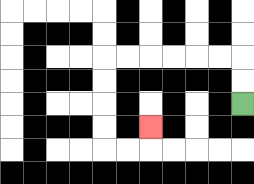{'start': '[10, 4]', 'end': '[6, 5]', 'path_directions': 'U,U,L,L,L,L,L,L,D,D,D,D,R,R,U', 'path_coordinates': '[[10, 4], [10, 3], [10, 2], [9, 2], [8, 2], [7, 2], [6, 2], [5, 2], [4, 2], [4, 3], [4, 4], [4, 5], [4, 6], [5, 6], [6, 6], [6, 5]]'}